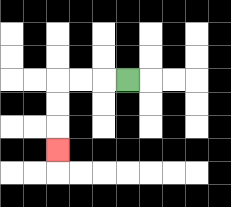{'start': '[5, 3]', 'end': '[2, 6]', 'path_directions': 'L,L,L,D,D,D', 'path_coordinates': '[[5, 3], [4, 3], [3, 3], [2, 3], [2, 4], [2, 5], [2, 6]]'}